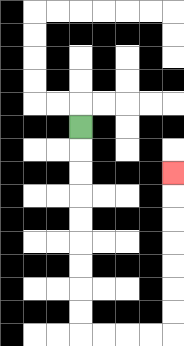{'start': '[3, 5]', 'end': '[7, 7]', 'path_directions': 'D,D,D,D,D,D,D,D,D,R,R,R,R,U,U,U,U,U,U,U', 'path_coordinates': '[[3, 5], [3, 6], [3, 7], [3, 8], [3, 9], [3, 10], [3, 11], [3, 12], [3, 13], [3, 14], [4, 14], [5, 14], [6, 14], [7, 14], [7, 13], [7, 12], [7, 11], [7, 10], [7, 9], [7, 8], [7, 7]]'}